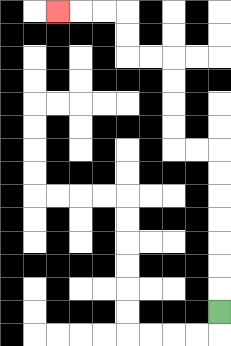{'start': '[9, 13]', 'end': '[2, 0]', 'path_directions': 'U,U,U,U,U,U,U,L,L,U,U,U,U,L,L,U,U,L,L,L', 'path_coordinates': '[[9, 13], [9, 12], [9, 11], [9, 10], [9, 9], [9, 8], [9, 7], [9, 6], [8, 6], [7, 6], [7, 5], [7, 4], [7, 3], [7, 2], [6, 2], [5, 2], [5, 1], [5, 0], [4, 0], [3, 0], [2, 0]]'}